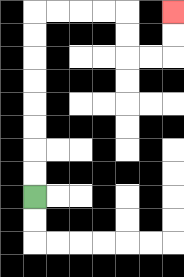{'start': '[1, 8]', 'end': '[7, 0]', 'path_directions': 'U,U,U,U,U,U,U,U,R,R,R,R,D,D,R,R,U,U', 'path_coordinates': '[[1, 8], [1, 7], [1, 6], [1, 5], [1, 4], [1, 3], [1, 2], [1, 1], [1, 0], [2, 0], [3, 0], [4, 0], [5, 0], [5, 1], [5, 2], [6, 2], [7, 2], [7, 1], [7, 0]]'}